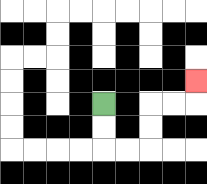{'start': '[4, 4]', 'end': '[8, 3]', 'path_directions': 'D,D,R,R,U,U,R,R,U', 'path_coordinates': '[[4, 4], [4, 5], [4, 6], [5, 6], [6, 6], [6, 5], [6, 4], [7, 4], [8, 4], [8, 3]]'}